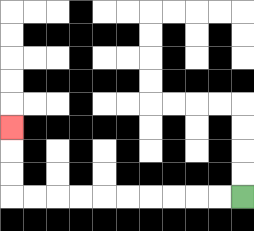{'start': '[10, 8]', 'end': '[0, 5]', 'path_directions': 'L,L,L,L,L,L,L,L,L,L,U,U,U', 'path_coordinates': '[[10, 8], [9, 8], [8, 8], [7, 8], [6, 8], [5, 8], [4, 8], [3, 8], [2, 8], [1, 8], [0, 8], [0, 7], [0, 6], [0, 5]]'}